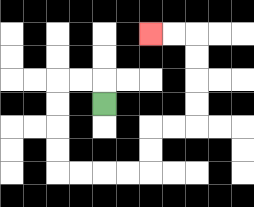{'start': '[4, 4]', 'end': '[6, 1]', 'path_directions': 'U,L,L,D,D,D,D,R,R,R,R,U,U,R,R,U,U,U,U,L,L', 'path_coordinates': '[[4, 4], [4, 3], [3, 3], [2, 3], [2, 4], [2, 5], [2, 6], [2, 7], [3, 7], [4, 7], [5, 7], [6, 7], [6, 6], [6, 5], [7, 5], [8, 5], [8, 4], [8, 3], [8, 2], [8, 1], [7, 1], [6, 1]]'}